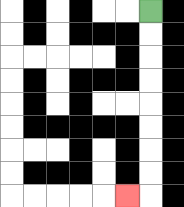{'start': '[6, 0]', 'end': '[5, 8]', 'path_directions': 'D,D,D,D,D,D,D,D,L', 'path_coordinates': '[[6, 0], [6, 1], [6, 2], [6, 3], [6, 4], [6, 5], [6, 6], [6, 7], [6, 8], [5, 8]]'}